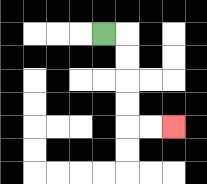{'start': '[4, 1]', 'end': '[7, 5]', 'path_directions': 'R,D,D,D,D,R,R', 'path_coordinates': '[[4, 1], [5, 1], [5, 2], [5, 3], [5, 4], [5, 5], [6, 5], [7, 5]]'}